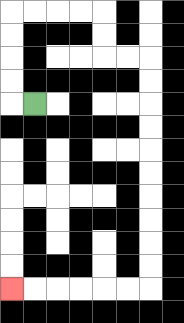{'start': '[1, 4]', 'end': '[0, 12]', 'path_directions': 'L,U,U,U,U,R,R,R,R,D,D,R,R,D,D,D,D,D,D,D,D,D,D,L,L,L,L,L,L', 'path_coordinates': '[[1, 4], [0, 4], [0, 3], [0, 2], [0, 1], [0, 0], [1, 0], [2, 0], [3, 0], [4, 0], [4, 1], [4, 2], [5, 2], [6, 2], [6, 3], [6, 4], [6, 5], [6, 6], [6, 7], [6, 8], [6, 9], [6, 10], [6, 11], [6, 12], [5, 12], [4, 12], [3, 12], [2, 12], [1, 12], [0, 12]]'}